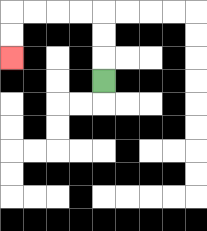{'start': '[4, 3]', 'end': '[0, 2]', 'path_directions': 'U,U,U,L,L,L,L,D,D', 'path_coordinates': '[[4, 3], [4, 2], [4, 1], [4, 0], [3, 0], [2, 0], [1, 0], [0, 0], [0, 1], [0, 2]]'}